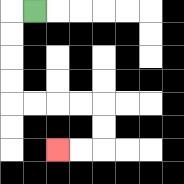{'start': '[1, 0]', 'end': '[2, 6]', 'path_directions': 'L,D,D,D,D,R,R,R,R,D,D,L,L', 'path_coordinates': '[[1, 0], [0, 0], [0, 1], [0, 2], [0, 3], [0, 4], [1, 4], [2, 4], [3, 4], [4, 4], [4, 5], [4, 6], [3, 6], [2, 6]]'}